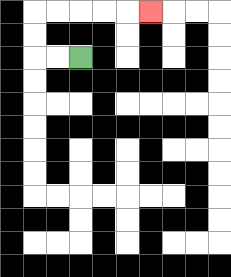{'start': '[3, 2]', 'end': '[6, 0]', 'path_directions': 'L,L,U,U,R,R,R,R,R', 'path_coordinates': '[[3, 2], [2, 2], [1, 2], [1, 1], [1, 0], [2, 0], [3, 0], [4, 0], [5, 0], [6, 0]]'}